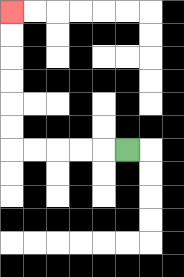{'start': '[5, 6]', 'end': '[0, 0]', 'path_directions': 'L,L,L,L,L,U,U,U,U,U,U', 'path_coordinates': '[[5, 6], [4, 6], [3, 6], [2, 6], [1, 6], [0, 6], [0, 5], [0, 4], [0, 3], [0, 2], [0, 1], [0, 0]]'}